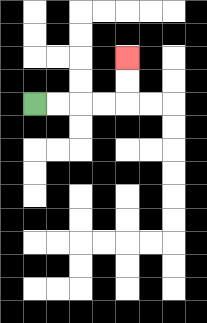{'start': '[1, 4]', 'end': '[5, 2]', 'path_directions': 'R,R,R,R,U,U', 'path_coordinates': '[[1, 4], [2, 4], [3, 4], [4, 4], [5, 4], [5, 3], [5, 2]]'}